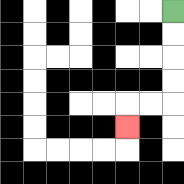{'start': '[7, 0]', 'end': '[5, 5]', 'path_directions': 'D,D,D,D,L,L,D', 'path_coordinates': '[[7, 0], [7, 1], [7, 2], [7, 3], [7, 4], [6, 4], [5, 4], [5, 5]]'}